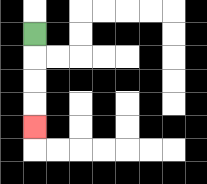{'start': '[1, 1]', 'end': '[1, 5]', 'path_directions': 'D,D,D,D', 'path_coordinates': '[[1, 1], [1, 2], [1, 3], [1, 4], [1, 5]]'}